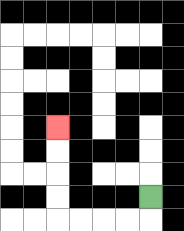{'start': '[6, 8]', 'end': '[2, 5]', 'path_directions': 'D,L,L,L,L,U,U,U,U', 'path_coordinates': '[[6, 8], [6, 9], [5, 9], [4, 9], [3, 9], [2, 9], [2, 8], [2, 7], [2, 6], [2, 5]]'}